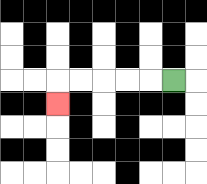{'start': '[7, 3]', 'end': '[2, 4]', 'path_directions': 'L,L,L,L,L,D', 'path_coordinates': '[[7, 3], [6, 3], [5, 3], [4, 3], [3, 3], [2, 3], [2, 4]]'}